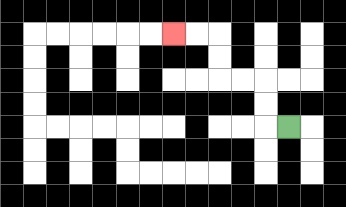{'start': '[12, 5]', 'end': '[7, 1]', 'path_directions': 'L,U,U,L,L,U,U,L,L', 'path_coordinates': '[[12, 5], [11, 5], [11, 4], [11, 3], [10, 3], [9, 3], [9, 2], [9, 1], [8, 1], [7, 1]]'}